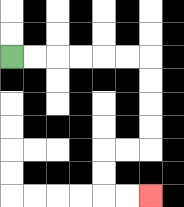{'start': '[0, 2]', 'end': '[6, 8]', 'path_directions': 'R,R,R,R,R,R,D,D,D,D,L,L,D,D,R,R', 'path_coordinates': '[[0, 2], [1, 2], [2, 2], [3, 2], [4, 2], [5, 2], [6, 2], [6, 3], [6, 4], [6, 5], [6, 6], [5, 6], [4, 6], [4, 7], [4, 8], [5, 8], [6, 8]]'}